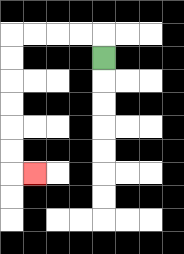{'start': '[4, 2]', 'end': '[1, 7]', 'path_directions': 'U,L,L,L,L,D,D,D,D,D,D,R', 'path_coordinates': '[[4, 2], [4, 1], [3, 1], [2, 1], [1, 1], [0, 1], [0, 2], [0, 3], [0, 4], [0, 5], [0, 6], [0, 7], [1, 7]]'}